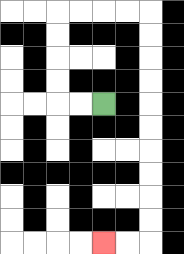{'start': '[4, 4]', 'end': '[4, 10]', 'path_directions': 'L,L,U,U,U,U,R,R,R,R,D,D,D,D,D,D,D,D,D,D,L,L', 'path_coordinates': '[[4, 4], [3, 4], [2, 4], [2, 3], [2, 2], [2, 1], [2, 0], [3, 0], [4, 0], [5, 0], [6, 0], [6, 1], [6, 2], [6, 3], [6, 4], [6, 5], [6, 6], [6, 7], [6, 8], [6, 9], [6, 10], [5, 10], [4, 10]]'}